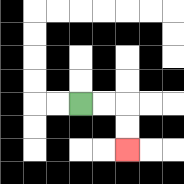{'start': '[3, 4]', 'end': '[5, 6]', 'path_directions': 'R,R,D,D', 'path_coordinates': '[[3, 4], [4, 4], [5, 4], [5, 5], [5, 6]]'}